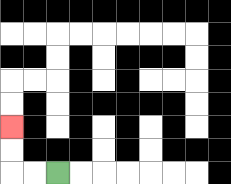{'start': '[2, 7]', 'end': '[0, 5]', 'path_directions': 'L,L,U,U', 'path_coordinates': '[[2, 7], [1, 7], [0, 7], [0, 6], [0, 5]]'}